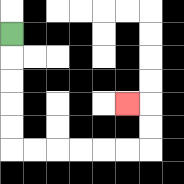{'start': '[0, 1]', 'end': '[5, 4]', 'path_directions': 'D,D,D,D,D,R,R,R,R,R,R,U,U,L', 'path_coordinates': '[[0, 1], [0, 2], [0, 3], [0, 4], [0, 5], [0, 6], [1, 6], [2, 6], [3, 6], [4, 6], [5, 6], [6, 6], [6, 5], [6, 4], [5, 4]]'}